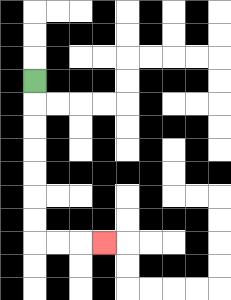{'start': '[1, 3]', 'end': '[4, 10]', 'path_directions': 'D,D,D,D,D,D,D,R,R,R', 'path_coordinates': '[[1, 3], [1, 4], [1, 5], [1, 6], [1, 7], [1, 8], [1, 9], [1, 10], [2, 10], [3, 10], [4, 10]]'}